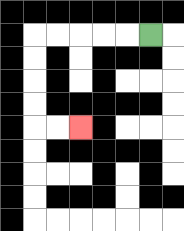{'start': '[6, 1]', 'end': '[3, 5]', 'path_directions': 'L,L,L,L,L,D,D,D,D,R,R', 'path_coordinates': '[[6, 1], [5, 1], [4, 1], [3, 1], [2, 1], [1, 1], [1, 2], [1, 3], [1, 4], [1, 5], [2, 5], [3, 5]]'}